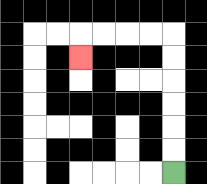{'start': '[7, 7]', 'end': '[3, 2]', 'path_directions': 'U,U,U,U,U,U,L,L,L,L,D', 'path_coordinates': '[[7, 7], [7, 6], [7, 5], [7, 4], [7, 3], [7, 2], [7, 1], [6, 1], [5, 1], [4, 1], [3, 1], [3, 2]]'}